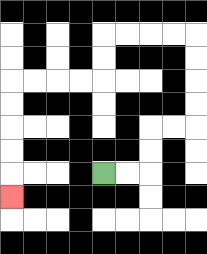{'start': '[4, 7]', 'end': '[0, 8]', 'path_directions': 'R,R,U,U,R,R,U,U,U,U,L,L,L,L,D,D,L,L,L,L,D,D,D,D,D', 'path_coordinates': '[[4, 7], [5, 7], [6, 7], [6, 6], [6, 5], [7, 5], [8, 5], [8, 4], [8, 3], [8, 2], [8, 1], [7, 1], [6, 1], [5, 1], [4, 1], [4, 2], [4, 3], [3, 3], [2, 3], [1, 3], [0, 3], [0, 4], [0, 5], [0, 6], [0, 7], [0, 8]]'}